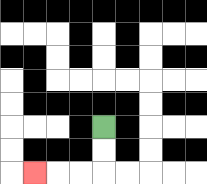{'start': '[4, 5]', 'end': '[1, 7]', 'path_directions': 'D,D,L,L,L', 'path_coordinates': '[[4, 5], [4, 6], [4, 7], [3, 7], [2, 7], [1, 7]]'}